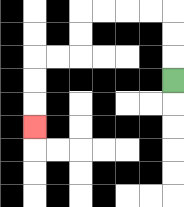{'start': '[7, 3]', 'end': '[1, 5]', 'path_directions': 'U,U,U,L,L,L,L,D,D,L,L,D,D,D', 'path_coordinates': '[[7, 3], [7, 2], [7, 1], [7, 0], [6, 0], [5, 0], [4, 0], [3, 0], [3, 1], [3, 2], [2, 2], [1, 2], [1, 3], [1, 4], [1, 5]]'}